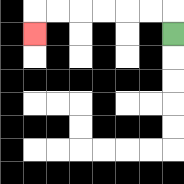{'start': '[7, 1]', 'end': '[1, 1]', 'path_directions': 'U,L,L,L,L,L,L,D', 'path_coordinates': '[[7, 1], [7, 0], [6, 0], [5, 0], [4, 0], [3, 0], [2, 0], [1, 0], [1, 1]]'}